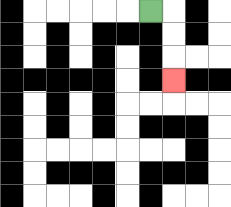{'start': '[6, 0]', 'end': '[7, 3]', 'path_directions': 'R,D,D,D', 'path_coordinates': '[[6, 0], [7, 0], [7, 1], [7, 2], [7, 3]]'}